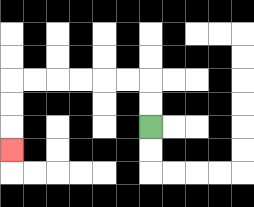{'start': '[6, 5]', 'end': '[0, 6]', 'path_directions': 'U,U,L,L,L,L,L,L,D,D,D', 'path_coordinates': '[[6, 5], [6, 4], [6, 3], [5, 3], [4, 3], [3, 3], [2, 3], [1, 3], [0, 3], [0, 4], [0, 5], [0, 6]]'}